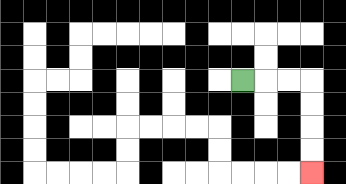{'start': '[10, 3]', 'end': '[13, 7]', 'path_directions': 'R,R,R,D,D,D,D', 'path_coordinates': '[[10, 3], [11, 3], [12, 3], [13, 3], [13, 4], [13, 5], [13, 6], [13, 7]]'}